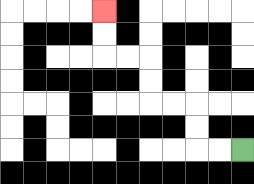{'start': '[10, 6]', 'end': '[4, 0]', 'path_directions': 'L,L,U,U,L,L,U,U,L,L,U,U', 'path_coordinates': '[[10, 6], [9, 6], [8, 6], [8, 5], [8, 4], [7, 4], [6, 4], [6, 3], [6, 2], [5, 2], [4, 2], [4, 1], [4, 0]]'}